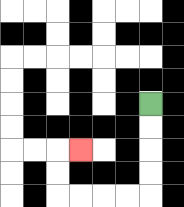{'start': '[6, 4]', 'end': '[3, 6]', 'path_directions': 'D,D,D,D,L,L,L,L,U,U,R', 'path_coordinates': '[[6, 4], [6, 5], [6, 6], [6, 7], [6, 8], [5, 8], [4, 8], [3, 8], [2, 8], [2, 7], [2, 6], [3, 6]]'}